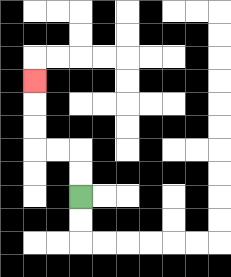{'start': '[3, 8]', 'end': '[1, 3]', 'path_directions': 'U,U,L,L,U,U,U', 'path_coordinates': '[[3, 8], [3, 7], [3, 6], [2, 6], [1, 6], [1, 5], [1, 4], [1, 3]]'}